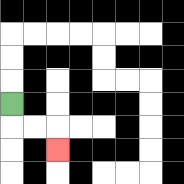{'start': '[0, 4]', 'end': '[2, 6]', 'path_directions': 'D,R,R,D', 'path_coordinates': '[[0, 4], [0, 5], [1, 5], [2, 5], [2, 6]]'}